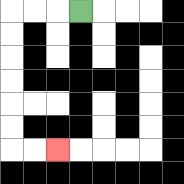{'start': '[3, 0]', 'end': '[2, 6]', 'path_directions': 'L,L,L,D,D,D,D,D,D,R,R', 'path_coordinates': '[[3, 0], [2, 0], [1, 0], [0, 0], [0, 1], [0, 2], [0, 3], [0, 4], [0, 5], [0, 6], [1, 6], [2, 6]]'}